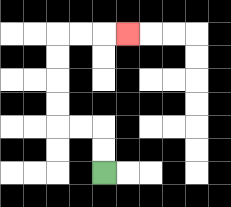{'start': '[4, 7]', 'end': '[5, 1]', 'path_directions': 'U,U,L,L,U,U,U,U,R,R,R', 'path_coordinates': '[[4, 7], [4, 6], [4, 5], [3, 5], [2, 5], [2, 4], [2, 3], [2, 2], [2, 1], [3, 1], [4, 1], [5, 1]]'}